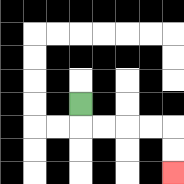{'start': '[3, 4]', 'end': '[7, 7]', 'path_directions': 'D,R,R,R,R,D,D', 'path_coordinates': '[[3, 4], [3, 5], [4, 5], [5, 5], [6, 5], [7, 5], [7, 6], [7, 7]]'}